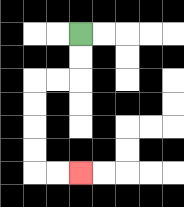{'start': '[3, 1]', 'end': '[3, 7]', 'path_directions': 'D,D,L,L,D,D,D,D,R,R', 'path_coordinates': '[[3, 1], [3, 2], [3, 3], [2, 3], [1, 3], [1, 4], [1, 5], [1, 6], [1, 7], [2, 7], [3, 7]]'}